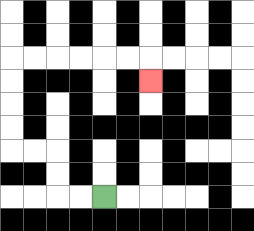{'start': '[4, 8]', 'end': '[6, 3]', 'path_directions': 'L,L,U,U,L,L,U,U,U,U,R,R,R,R,R,R,D', 'path_coordinates': '[[4, 8], [3, 8], [2, 8], [2, 7], [2, 6], [1, 6], [0, 6], [0, 5], [0, 4], [0, 3], [0, 2], [1, 2], [2, 2], [3, 2], [4, 2], [5, 2], [6, 2], [6, 3]]'}